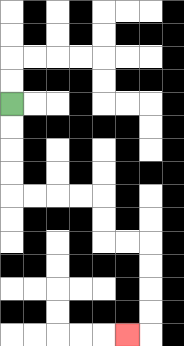{'start': '[0, 4]', 'end': '[5, 14]', 'path_directions': 'D,D,D,D,R,R,R,R,D,D,R,R,D,D,D,D,L', 'path_coordinates': '[[0, 4], [0, 5], [0, 6], [0, 7], [0, 8], [1, 8], [2, 8], [3, 8], [4, 8], [4, 9], [4, 10], [5, 10], [6, 10], [6, 11], [6, 12], [6, 13], [6, 14], [5, 14]]'}